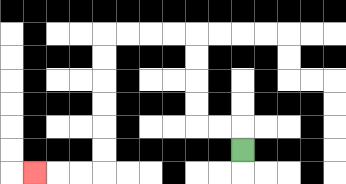{'start': '[10, 6]', 'end': '[1, 7]', 'path_directions': 'U,L,L,U,U,U,U,L,L,L,L,D,D,D,D,D,D,L,L,L', 'path_coordinates': '[[10, 6], [10, 5], [9, 5], [8, 5], [8, 4], [8, 3], [8, 2], [8, 1], [7, 1], [6, 1], [5, 1], [4, 1], [4, 2], [4, 3], [4, 4], [4, 5], [4, 6], [4, 7], [3, 7], [2, 7], [1, 7]]'}